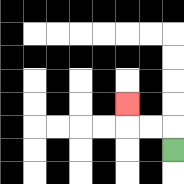{'start': '[7, 6]', 'end': '[5, 4]', 'path_directions': 'U,L,L,U', 'path_coordinates': '[[7, 6], [7, 5], [6, 5], [5, 5], [5, 4]]'}